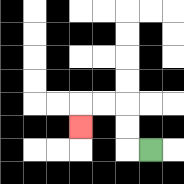{'start': '[6, 6]', 'end': '[3, 5]', 'path_directions': 'L,U,U,L,L,D', 'path_coordinates': '[[6, 6], [5, 6], [5, 5], [5, 4], [4, 4], [3, 4], [3, 5]]'}